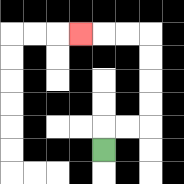{'start': '[4, 6]', 'end': '[3, 1]', 'path_directions': 'U,R,R,U,U,U,U,L,L,L', 'path_coordinates': '[[4, 6], [4, 5], [5, 5], [6, 5], [6, 4], [6, 3], [6, 2], [6, 1], [5, 1], [4, 1], [3, 1]]'}